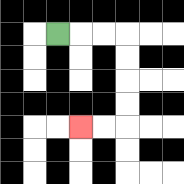{'start': '[2, 1]', 'end': '[3, 5]', 'path_directions': 'R,R,R,D,D,D,D,L,L', 'path_coordinates': '[[2, 1], [3, 1], [4, 1], [5, 1], [5, 2], [5, 3], [5, 4], [5, 5], [4, 5], [3, 5]]'}